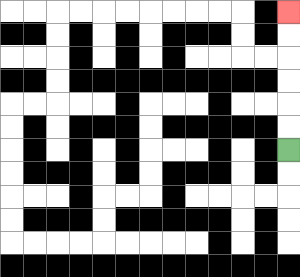{'start': '[12, 6]', 'end': '[12, 0]', 'path_directions': 'U,U,U,U,U,U', 'path_coordinates': '[[12, 6], [12, 5], [12, 4], [12, 3], [12, 2], [12, 1], [12, 0]]'}